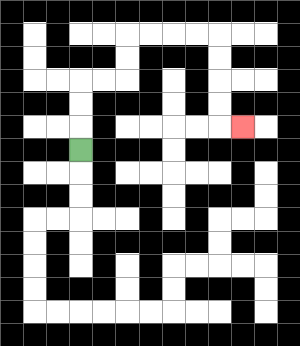{'start': '[3, 6]', 'end': '[10, 5]', 'path_directions': 'U,U,U,R,R,U,U,R,R,R,R,D,D,D,D,R', 'path_coordinates': '[[3, 6], [3, 5], [3, 4], [3, 3], [4, 3], [5, 3], [5, 2], [5, 1], [6, 1], [7, 1], [8, 1], [9, 1], [9, 2], [9, 3], [9, 4], [9, 5], [10, 5]]'}